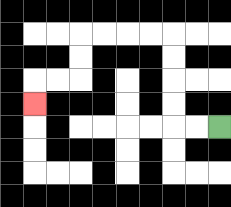{'start': '[9, 5]', 'end': '[1, 4]', 'path_directions': 'L,L,U,U,U,U,L,L,L,L,D,D,L,L,D', 'path_coordinates': '[[9, 5], [8, 5], [7, 5], [7, 4], [7, 3], [7, 2], [7, 1], [6, 1], [5, 1], [4, 1], [3, 1], [3, 2], [3, 3], [2, 3], [1, 3], [1, 4]]'}